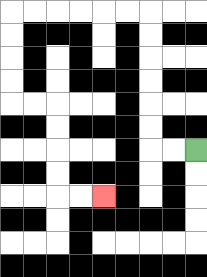{'start': '[8, 6]', 'end': '[4, 8]', 'path_directions': 'L,L,U,U,U,U,U,U,L,L,L,L,L,L,D,D,D,D,R,R,D,D,D,D,R,R', 'path_coordinates': '[[8, 6], [7, 6], [6, 6], [6, 5], [6, 4], [6, 3], [6, 2], [6, 1], [6, 0], [5, 0], [4, 0], [3, 0], [2, 0], [1, 0], [0, 0], [0, 1], [0, 2], [0, 3], [0, 4], [1, 4], [2, 4], [2, 5], [2, 6], [2, 7], [2, 8], [3, 8], [4, 8]]'}